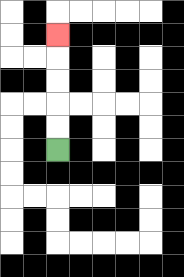{'start': '[2, 6]', 'end': '[2, 1]', 'path_directions': 'U,U,U,U,U', 'path_coordinates': '[[2, 6], [2, 5], [2, 4], [2, 3], [2, 2], [2, 1]]'}